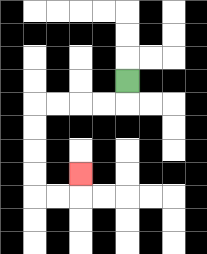{'start': '[5, 3]', 'end': '[3, 7]', 'path_directions': 'D,L,L,L,L,D,D,D,D,R,R,U', 'path_coordinates': '[[5, 3], [5, 4], [4, 4], [3, 4], [2, 4], [1, 4], [1, 5], [1, 6], [1, 7], [1, 8], [2, 8], [3, 8], [3, 7]]'}